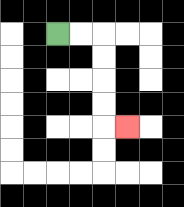{'start': '[2, 1]', 'end': '[5, 5]', 'path_directions': 'R,R,D,D,D,D,R', 'path_coordinates': '[[2, 1], [3, 1], [4, 1], [4, 2], [4, 3], [4, 4], [4, 5], [5, 5]]'}